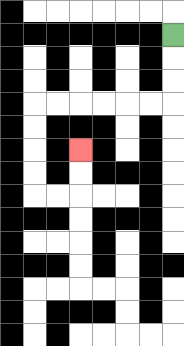{'start': '[7, 1]', 'end': '[3, 6]', 'path_directions': 'D,D,D,L,L,L,L,L,L,D,D,D,D,R,R,U,U', 'path_coordinates': '[[7, 1], [7, 2], [7, 3], [7, 4], [6, 4], [5, 4], [4, 4], [3, 4], [2, 4], [1, 4], [1, 5], [1, 6], [1, 7], [1, 8], [2, 8], [3, 8], [3, 7], [3, 6]]'}